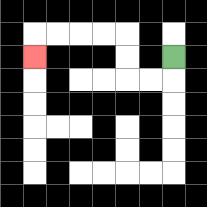{'start': '[7, 2]', 'end': '[1, 2]', 'path_directions': 'D,L,L,U,U,L,L,L,L,D', 'path_coordinates': '[[7, 2], [7, 3], [6, 3], [5, 3], [5, 2], [5, 1], [4, 1], [3, 1], [2, 1], [1, 1], [1, 2]]'}